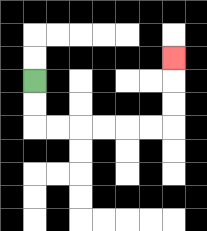{'start': '[1, 3]', 'end': '[7, 2]', 'path_directions': 'D,D,R,R,R,R,R,R,U,U,U', 'path_coordinates': '[[1, 3], [1, 4], [1, 5], [2, 5], [3, 5], [4, 5], [5, 5], [6, 5], [7, 5], [7, 4], [7, 3], [7, 2]]'}